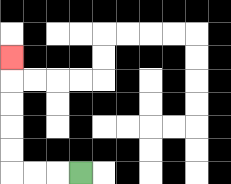{'start': '[3, 7]', 'end': '[0, 2]', 'path_directions': 'L,L,L,U,U,U,U,U', 'path_coordinates': '[[3, 7], [2, 7], [1, 7], [0, 7], [0, 6], [0, 5], [0, 4], [0, 3], [0, 2]]'}